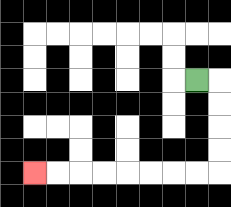{'start': '[8, 3]', 'end': '[1, 7]', 'path_directions': 'R,D,D,D,D,L,L,L,L,L,L,L,L', 'path_coordinates': '[[8, 3], [9, 3], [9, 4], [9, 5], [9, 6], [9, 7], [8, 7], [7, 7], [6, 7], [5, 7], [4, 7], [3, 7], [2, 7], [1, 7]]'}